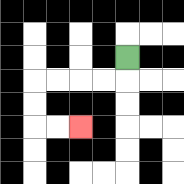{'start': '[5, 2]', 'end': '[3, 5]', 'path_directions': 'D,L,L,L,L,D,D,R,R', 'path_coordinates': '[[5, 2], [5, 3], [4, 3], [3, 3], [2, 3], [1, 3], [1, 4], [1, 5], [2, 5], [3, 5]]'}